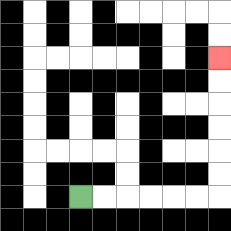{'start': '[3, 8]', 'end': '[9, 2]', 'path_directions': 'R,R,R,R,R,R,U,U,U,U,U,U', 'path_coordinates': '[[3, 8], [4, 8], [5, 8], [6, 8], [7, 8], [8, 8], [9, 8], [9, 7], [9, 6], [9, 5], [9, 4], [9, 3], [9, 2]]'}